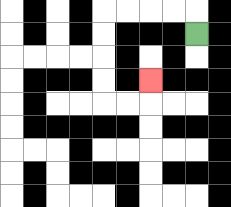{'start': '[8, 1]', 'end': '[6, 3]', 'path_directions': 'U,L,L,L,L,D,D,D,D,R,R,U', 'path_coordinates': '[[8, 1], [8, 0], [7, 0], [6, 0], [5, 0], [4, 0], [4, 1], [4, 2], [4, 3], [4, 4], [5, 4], [6, 4], [6, 3]]'}